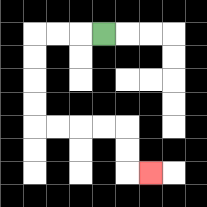{'start': '[4, 1]', 'end': '[6, 7]', 'path_directions': 'L,L,L,D,D,D,D,R,R,R,R,D,D,R', 'path_coordinates': '[[4, 1], [3, 1], [2, 1], [1, 1], [1, 2], [1, 3], [1, 4], [1, 5], [2, 5], [3, 5], [4, 5], [5, 5], [5, 6], [5, 7], [6, 7]]'}